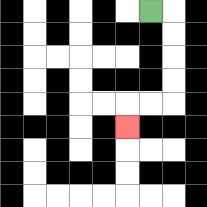{'start': '[6, 0]', 'end': '[5, 5]', 'path_directions': 'R,D,D,D,D,L,L,D', 'path_coordinates': '[[6, 0], [7, 0], [7, 1], [7, 2], [7, 3], [7, 4], [6, 4], [5, 4], [5, 5]]'}